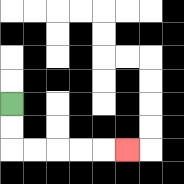{'start': '[0, 4]', 'end': '[5, 6]', 'path_directions': 'D,D,R,R,R,R,R', 'path_coordinates': '[[0, 4], [0, 5], [0, 6], [1, 6], [2, 6], [3, 6], [4, 6], [5, 6]]'}